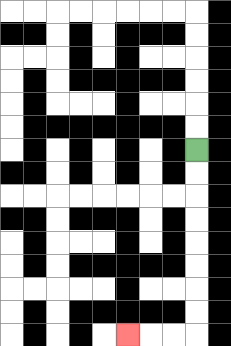{'start': '[8, 6]', 'end': '[5, 14]', 'path_directions': 'D,D,D,D,D,D,D,D,L,L,L', 'path_coordinates': '[[8, 6], [8, 7], [8, 8], [8, 9], [8, 10], [8, 11], [8, 12], [8, 13], [8, 14], [7, 14], [6, 14], [5, 14]]'}